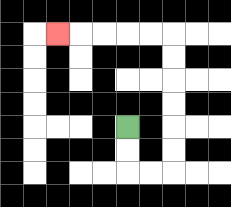{'start': '[5, 5]', 'end': '[2, 1]', 'path_directions': 'D,D,R,R,U,U,U,U,U,U,L,L,L,L,L', 'path_coordinates': '[[5, 5], [5, 6], [5, 7], [6, 7], [7, 7], [7, 6], [7, 5], [7, 4], [7, 3], [7, 2], [7, 1], [6, 1], [5, 1], [4, 1], [3, 1], [2, 1]]'}